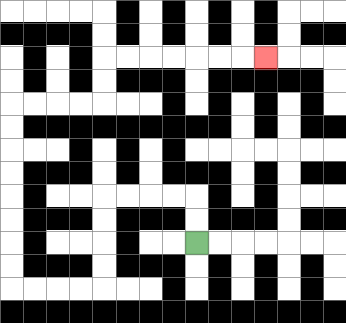{'start': '[8, 10]', 'end': '[11, 2]', 'path_directions': 'U,U,L,L,L,L,D,D,D,D,L,L,L,L,U,U,U,U,U,U,U,U,R,R,R,R,U,U,R,R,R,R,R,R,R', 'path_coordinates': '[[8, 10], [8, 9], [8, 8], [7, 8], [6, 8], [5, 8], [4, 8], [4, 9], [4, 10], [4, 11], [4, 12], [3, 12], [2, 12], [1, 12], [0, 12], [0, 11], [0, 10], [0, 9], [0, 8], [0, 7], [0, 6], [0, 5], [0, 4], [1, 4], [2, 4], [3, 4], [4, 4], [4, 3], [4, 2], [5, 2], [6, 2], [7, 2], [8, 2], [9, 2], [10, 2], [11, 2]]'}